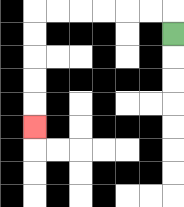{'start': '[7, 1]', 'end': '[1, 5]', 'path_directions': 'U,L,L,L,L,L,L,D,D,D,D,D', 'path_coordinates': '[[7, 1], [7, 0], [6, 0], [5, 0], [4, 0], [3, 0], [2, 0], [1, 0], [1, 1], [1, 2], [1, 3], [1, 4], [1, 5]]'}